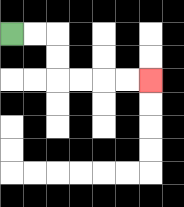{'start': '[0, 1]', 'end': '[6, 3]', 'path_directions': 'R,R,D,D,R,R,R,R', 'path_coordinates': '[[0, 1], [1, 1], [2, 1], [2, 2], [2, 3], [3, 3], [4, 3], [5, 3], [6, 3]]'}